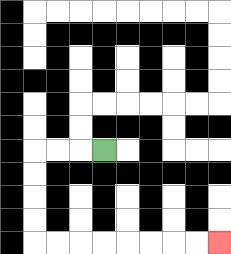{'start': '[4, 6]', 'end': '[9, 10]', 'path_directions': 'L,L,L,D,D,D,D,R,R,R,R,R,R,R,R', 'path_coordinates': '[[4, 6], [3, 6], [2, 6], [1, 6], [1, 7], [1, 8], [1, 9], [1, 10], [2, 10], [3, 10], [4, 10], [5, 10], [6, 10], [7, 10], [8, 10], [9, 10]]'}